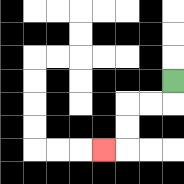{'start': '[7, 3]', 'end': '[4, 6]', 'path_directions': 'D,L,L,D,D,L', 'path_coordinates': '[[7, 3], [7, 4], [6, 4], [5, 4], [5, 5], [5, 6], [4, 6]]'}